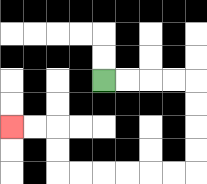{'start': '[4, 3]', 'end': '[0, 5]', 'path_directions': 'R,R,R,R,D,D,D,D,L,L,L,L,L,L,U,U,L,L', 'path_coordinates': '[[4, 3], [5, 3], [6, 3], [7, 3], [8, 3], [8, 4], [8, 5], [8, 6], [8, 7], [7, 7], [6, 7], [5, 7], [4, 7], [3, 7], [2, 7], [2, 6], [2, 5], [1, 5], [0, 5]]'}